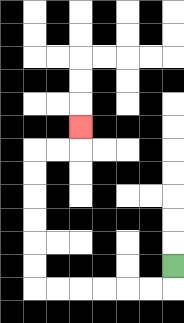{'start': '[7, 11]', 'end': '[3, 5]', 'path_directions': 'D,L,L,L,L,L,L,U,U,U,U,U,U,R,R,U', 'path_coordinates': '[[7, 11], [7, 12], [6, 12], [5, 12], [4, 12], [3, 12], [2, 12], [1, 12], [1, 11], [1, 10], [1, 9], [1, 8], [1, 7], [1, 6], [2, 6], [3, 6], [3, 5]]'}